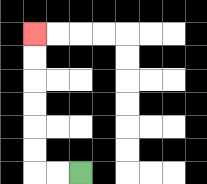{'start': '[3, 7]', 'end': '[1, 1]', 'path_directions': 'L,L,U,U,U,U,U,U', 'path_coordinates': '[[3, 7], [2, 7], [1, 7], [1, 6], [1, 5], [1, 4], [1, 3], [1, 2], [1, 1]]'}